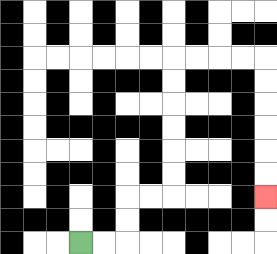{'start': '[3, 10]', 'end': '[11, 8]', 'path_directions': 'R,R,U,U,R,R,U,U,U,U,U,U,R,R,R,R,D,D,D,D,D,D', 'path_coordinates': '[[3, 10], [4, 10], [5, 10], [5, 9], [5, 8], [6, 8], [7, 8], [7, 7], [7, 6], [7, 5], [7, 4], [7, 3], [7, 2], [8, 2], [9, 2], [10, 2], [11, 2], [11, 3], [11, 4], [11, 5], [11, 6], [11, 7], [11, 8]]'}